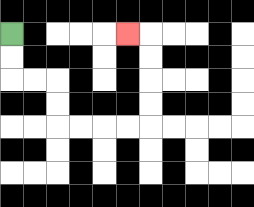{'start': '[0, 1]', 'end': '[5, 1]', 'path_directions': 'D,D,R,R,D,D,R,R,R,R,U,U,U,U,L', 'path_coordinates': '[[0, 1], [0, 2], [0, 3], [1, 3], [2, 3], [2, 4], [2, 5], [3, 5], [4, 5], [5, 5], [6, 5], [6, 4], [6, 3], [6, 2], [6, 1], [5, 1]]'}